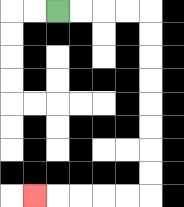{'start': '[2, 0]', 'end': '[1, 8]', 'path_directions': 'R,R,R,R,D,D,D,D,D,D,D,D,L,L,L,L,L', 'path_coordinates': '[[2, 0], [3, 0], [4, 0], [5, 0], [6, 0], [6, 1], [6, 2], [6, 3], [6, 4], [6, 5], [6, 6], [6, 7], [6, 8], [5, 8], [4, 8], [3, 8], [2, 8], [1, 8]]'}